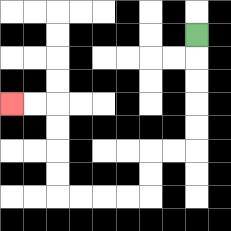{'start': '[8, 1]', 'end': '[0, 4]', 'path_directions': 'D,D,D,D,D,L,L,D,D,L,L,L,L,U,U,U,U,L,L', 'path_coordinates': '[[8, 1], [8, 2], [8, 3], [8, 4], [8, 5], [8, 6], [7, 6], [6, 6], [6, 7], [6, 8], [5, 8], [4, 8], [3, 8], [2, 8], [2, 7], [2, 6], [2, 5], [2, 4], [1, 4], [0, 4]]'}